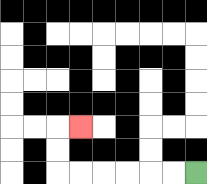{'start': '[8, 7]', 'end': '[3, 5]', 'path_directions': 'L,L,L,L,L,L,U,U,R', 'path_coordinates': '[[8, 7], [7, 7], [6, 7], [5, 7], [4, 7], [3, 7], [2, 7], [2, 6], [2, 5], [3, 5]]'}